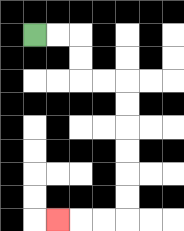{'start': '[1, 1]', 'end': '[2, 9]', 'path_directions': 'R,R,D,D,R,R,D,D,D,D,D,D,L,L,L', 'path_coordinates': '[[1, 1], [2, 1], [3, 1], [3, 2], [3, 3], [4, 3], [5, 3], [5, 4], [5, 5], [5, 6], [5, 7], [5, 8], [5, 9], [4, 9], [3, 9], [2, 9]]'}